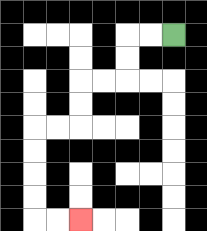{'start': '[7, 1]', 'end': '[3, 9]', 'path_directions': 'L,L,D,D,L,L,D,D,L,L,D,D,D,D,R,R', 'path_coordinates': '[[7, 1], [6, 1], [5, 1], [5, 2], [5, 3], [4, 3], [3, 3], [3, 4], [3, 5], [2, 5], [1, 5], [1, 6], [1, 7], [1, 8], [1, 9], [2, 9], [3, 9]]'}